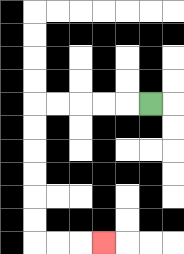{'start': '[6, 4]', 'end': '[4, 10]', 'path_directions': 'L,L,L,L,L,D,D,D,D,D,D,R,R,R', 'path_coordinates': '[[6, 4], [5, 4], [4, 4], [3, 4], [2, 4], [1, 4], [1, 5], [1, 6], [1, 7], [1, 8], [1, 9], [1, 10], [2, 10], [3, 10], [4, 10]]'}